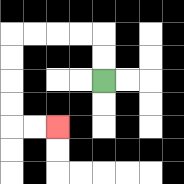{'start': '[4, 3]', 'end': '[2, 5]', 'path_directions': 'U,U,L,L,L,L,D,D,D,D,R,R', 'path_coordinates': '[[4, 3], [4, 2], [4, 1], [3, 1], [2, 1], [1, 1], [0, 1], [0, 2], [0, 3], [0, 4], [0, 5], [1, 5], [2, 5]]'}